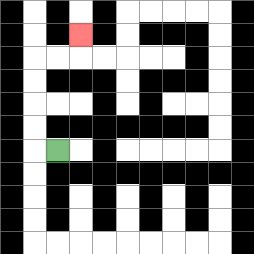{'start': '[2, 6]', 'end': '[3, 1]', 'path_directions': 'L,U,U,U,U,R,R,U', 'path_coordinates': '[[2, 6], [1, 6], [1, 5], [1, 4], [1, 3], [1, 2], [2, 2], [3, 2], [3, 1]]'}